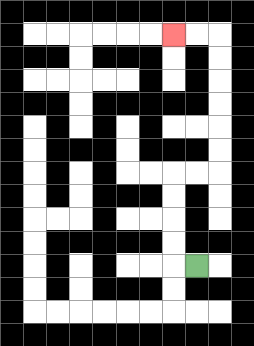{'start': '[8, 11]', 'end': '[7, 1]', 'path_directions': 'L,U,U,U,U,R,R,U,U,U,U,U,U,L,L', 'path_coordinates': '[[8, 11], [7, 11], [7, 10], [7, 9], [7, 8], [7, 7], [8, 7], [9, 7], [9, 6], [9, 5], [9, 4], [9, 3], [9, 2], [9, 1], [8, 1], [7, 1]]'}